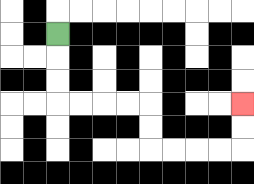{'start': '[2, 1]', 'end': '[10, 4]', 'path_directions': 'D,D,D,R,R,R,R,D,D,R,R,R,R,U,U', 'path_coordinates': '[[2, 1], [2, 2], [2, 3], [2, 4], [3, 4], [4, 4], [5, 4], [6, 4], [6, 5], [6, 6], [7, 6], [8, 6], [9, 6], [10, 6], [10, 5], [10, 4]]'}